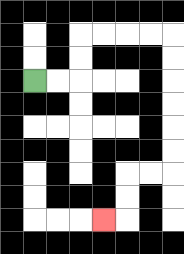{'start': '[1, 3]', 'end': '[4, 9]', 'path_directions': 'R,R,U,U,R,R,R,R,D,D,D,D,D,D,L,L,D,D,L', 'path_coordinates': '[[1, 3], [2, 3], [3, 3], [3, 2], [3, 1], [4, 1], [5, 1], [6, 1], [7, 1], [7, 2], [7, 3], [7, 4], [7, 5], [7, 6], [7, 7], [6, 7], [5, 7], [5, 8], [5, 9], [4, 9]]'}